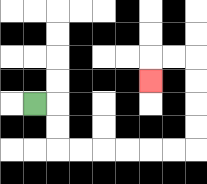{'start': '[1, 4]', 'end': '[6, 3]', 'path_directions': 'R,D,D,R,R,R,R,R,R,U,U,U,U,L,L,D', 'path_coordinates': '[[1, 4], [2, 4], [2, 5], [2, 6], [3, 6], [4, 6], [5, 6], [6, 6], [7, 6], [8, 6], [8, 5], [8, 4], [8, 3], [8, 2], [7, 2], [6, 2], [6, 3]]'}